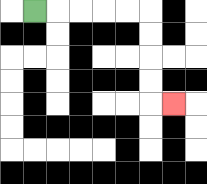{'start': '[1, 0]', 'end': '[7, 4]', 'path_directions': 'R,R,R,R,R,D,D,D,D,R', 'path_coordinates': '[[1, 0], [2, 0], [3, 0], [4, 0], [5, 0], [6, 0], [6, 1], [6, 2], [6, 3], [6, 4], [7, 4]]'}